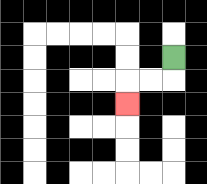{'start': '[7, 2]', 'end': '[5, 4]', 'path_directions': 'D,L,L,D', 'path_coordinates': '[[7, 2], [7, 3], [6, 3], [5, 3], [5, 4]]'}